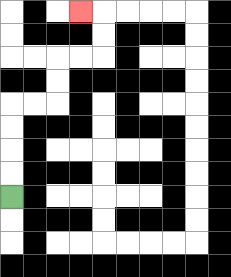{'start': '[0, 8]', 'end': '[3, 0]', 'path_directions': 'U,U,U,U,R,R,U,U,R,R,U,U,L', 'path_coordinates': '[[0, 8], [0, 7], [0, 6], [0, 5], [0, 4], [1, 4], [2, 4], [2, 3], [2, 2], [3, 2], [4, 2], [4, 1], [4, 0], [3, 0]]'}